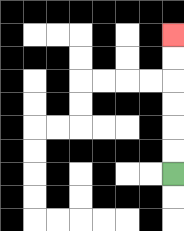{'start': '[7, 7]', 'end': '[7, 1]', 'path_directions': 'U,U,U,U,U,U', 'path_coordinates': '[[7, 7], [7, 6], [7, 5], [7, 4], [7, 3], [7, 2], [7, 1]]'}